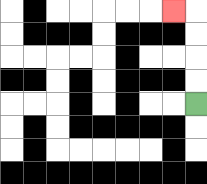{'start': '[8, 4]', 'end': '[7, 0]', 'path_directions': 'U,U,U,U,L', 'path_coordinates': '[[8, 4], [8, 3], [8, 2], [8, 1], [8, 0], [7, 0]]'}